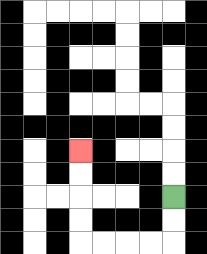{'start': '[7, 8]', 'end': '[3, 6]', 'path_directions': 'D,D,L,L,L,L,U,U,U,U', 'path_coordinates': '[[7, 8], [7, 9], [7, 10], [6, 10], [5, 10], [4, 10], [3, 10], [3, 9], [3, 8], [3, 7], [3, 6]]'}